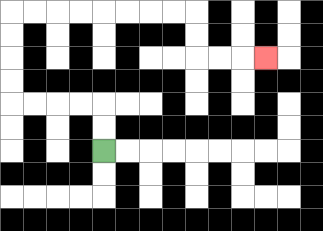{'start': '[4, 6]', 'end': '[11, 2]', 'path_directions': 'U,U,L,L,L,L,U,U,U,U,R,R,R,R,R,R,R,R,D,D,R,R,R', 'path_coordinates': '[[4, 6], [4, 5], [4, 4], [3, 4], [2, 4], [1, 4], [0, 4], [0, 3], [0, 2], [0, 1], [0, 0], [1, 0], [2, 0], [3, 0], [4, 0], [5, 0], [6, 0], [7, 0], [8, 0], [8, 1], [8, 2], [9, 2], [10, 2], [11, 2]]'}